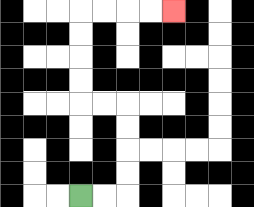{'start': '[3, 8]', 'end': '[7, 0]', 'path_directions': 'R,R,U,U,U,U,L,L,U,U,U,U,R,R,R,R', 'path_coordinates': '[[3, 8], [4, 8], [5, 8], [5, 7], [5, 6], [5, 5], [5, 4], [4, 4], [3, 4], [3, 3], [3, 2], [3, 1], [3, 0], [4, 0], [5, 0], [6, 0], [7, 0]]'}